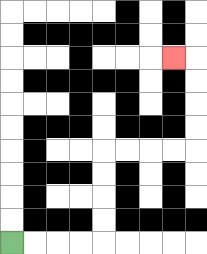{'start': '[0, 10]', 'end': '[7, 2]', 'path_directions': 'R,R,R,R,U,U,U,U,R,R,R,R,U,U,U,U,L', 'path_coordinates': '[[0, 10], [1, 10], [2, 10], [3, 10], [4, 10], [4, 9], [4, 8], [4, 7], [4, 6], [5, 6], [6, 6], [7, 6], [8, 6], [8, 5], [8, 4], [8, 3], [8, 2], [7, 2]]'}